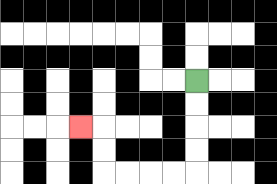{'start': '[8, 3]', 'end': '[3, 5]', 'path_directions': 'D,D,D,D,L,L,L,L,U,U,L', 'path_coordinates': '[[8, 3], [8, 4], [8, 5], [8, 6], [8, 7], [7, 7], [6, 7], [5, 7], [4, 7], [4, 6], [4, 5], [3, 5]]'}